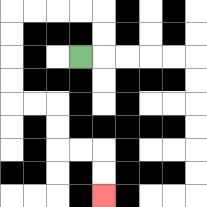{'start': '[3, 2]', 'end': '[4, 8]', 'path_directions': 'R,U,U,L,L,L,L,D,D,D,D,R,R,D,D,R,R,D,D', 'path_coordinates': '[[3, 2], [4, 2], [4, 1], [4, 0], [3, 0], [2, 0], [1, 0], [0, 0], [0, 1], [0, 2], [0, 3], [0, 4], [1, 4], [2, 4], [2, 5], [2, 6], [3, 6], [4, 6], [4, 7], [4, 8]]'}